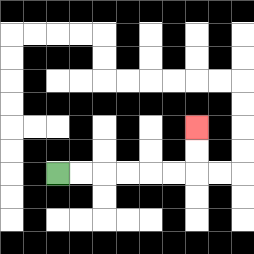{'start': '[2, 7]', 'end': '[8, 5]', 'path_directions': 'R,R,R,R,R,R,U,U', 'path_coordinates': '[[2, 7], [3, 7], [4, 7], [5, 7], [6, 7], [7, 7], [8, 7], [8, 6], [8, 5]]'}